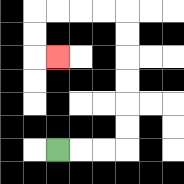{'start': '[2, 6]', 'end': '[2, 2]', 'path_directions': 'R,R,R,U,U,U,U,U,U,L,L,L,L,D,D,R', 'path_coordinates': '[[2, 6], [3, 6], [4, 6], [5, 6], [5, 5], [5, 4], [5, 3], [5, 2], [5, 1], [5, 0], [4, 0], [3, 0], [2, 0], [1, 0], [1, 1], [1, 2], [2, 2]]'}